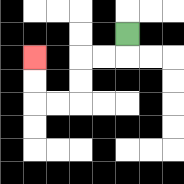{'start': '[5, 1]', 'end': '[1, 2]', 'path_directions': 'D,L,L,D,D,L,L,U,U', 'path_coordinates': '[[5, 1], [5, 2], [4, 2], [3, 2], [3, 3], [3, 4], [2, 4], [1, 4], [1, 3], [1, 2]]'}